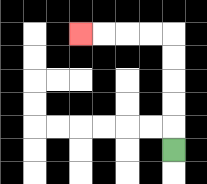{'start': '[7, 6]', 'end': '[3, 1]', 'path_directions': 'U,U,U,U,U,L,L,L,L', 'path_coordinates': '[[7, 6], [7, 5], [7, 4], [7, 3], [7, 2], [7, 1], [6, 1], [5, 1], [4, 1], [3, 1]]'}